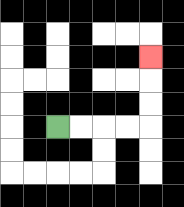{'start': '[2, 5]', 'end': '[6, 2]', 'path_directions': 'R,R,R,R,U,U,U', 'path_coordinates': '[[2, 5], [3, 5], [4, 5], [5, 5], [6, 5], [6, 4], [6, 3], [6, 2]]'}